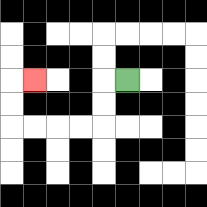{'start': '[5, 3]', 'end': '[1, 3]', 'path_directions': 'L,D,D,L,L,L,L,U,U,R', 'path_coordinates': '[[5, 3], [4, 3], [4, 4], [4, 5], [3, 5], [2, 5], [1, 5], [0, 5], [0, 4], [0, 3], [1, 3]]'}